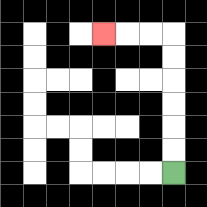{'start': '[7, 7]', 'end': '[4, 1]', 'path_directions': 'U,U,U,U,U,U,L,L,L', 'path_coordinates': '[[7, 7], [7, 6], [7, 5], [7, 4], [7, 3], [7, 2], [7, 1], [6, 1], [5, 1], [4, 1]]'}